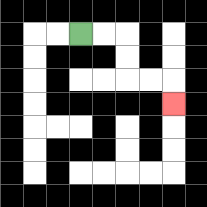{'start': '[3, 1]', 'end': '[7, 4]', 'path_directions': 'R,R,D,D,R,R,D', 'path_coordinates': '[[3, 1], [4, 1], [5, 1], [5, 2], [5, 3], [6, 3], [7, 3], [7, 4]]'}